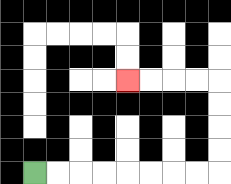{'start': '[1, 7]', 'end': '[5, 3]', 'path_directions': 'R,R,R,R,R,R,R,R,U,U,U,U,L,L,L,L', 'path_coordinates': '[[1, 7], [2, 7], [3, 7], [4, 7], [5, 7], [6, 7], [7, 7], [8, 7], [9, 7], [9, 6], [9, 5], [9, 4], [9, 3], [8, 3], [7, 3], [6, 3], [5, 3]]'}